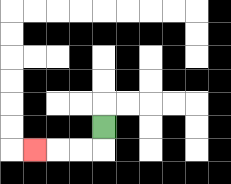{'start': '[4, 5]', 'end': '[1, 6]', 'path_directions': 'D,L,L,L', 'path_coordinates': '[[4, 5], [4, 6], [3, 6], [2, 6], [1, 6]]'}